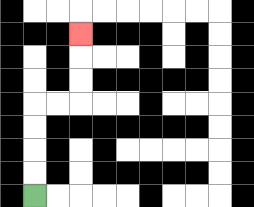{'start': '[1, 8]', 'end': '[3, 1]', 'path_directions': 'U,U,U,U,R,R,U,U,U', 'path_coordinates': '[[1, 8], [1, 7], [1, 6], [1, 5], [1, 4], [2, 4], [3, 4], [3, 3], [3, 2], [3, 1]]'}